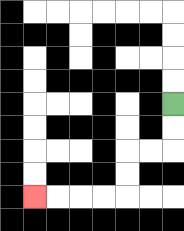{'start': '[7, 4]', 'end': '[1, 8]', 'path_directions': 'D,D,L,L,D,D,L,L,L,L', 'path_coordinates': '[[7, 4], [7, 5], [7, 6], [6, 6], [5, 6], [5, 7], [5, 8], [4, 8], [3, 8], [2, 8], [1, 8]]'}